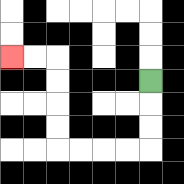{'start': '[6, 3]', 'end': '[0, 2]', 'path_directions': 'D,D,D,L,L,L,L,U,U,U,U,L,L', 'path_coordinates': '[[6, 3], [6, 4], [6, 5], [6, 6], [5, 6], [4, 6], [3, 6], [2, 6], [2, 5], [2, 4], [2, 3], [2, 2], [1, 2], [0, 2]]'}